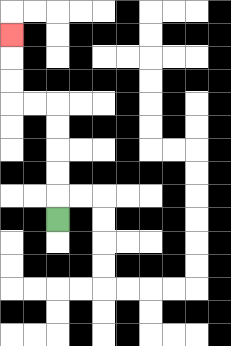{'start': '[2, 9]', 'end': '[0, 1]', 'path_directions': 'U,U,U,U,U,L,L,U,U,U', 'path_coordinates': '[[2, 9], [2, 8], [2, 7], [2, 6], [2, 5], [2, 4], [1, 4], [0, 4], [0, 3], [0, 2], [0, 1]]'}